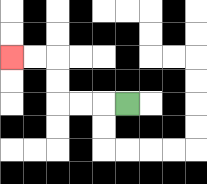{'start': '[5, 4]', 'end': '[0, 2]', 'path_directions': 'L,L,L,U,U,L,L', 'path_coordinates': '[[5, 4], [4, 4], [3, 4], [2, 4], [2, 3], [2, 2], [1, 2], [0, 2]]'}